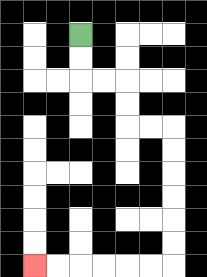{'start': '[3, 1]', 'end': '[1, 11]', 'path_directions': 'D,D,R,R,D,D,R,R,D,D,D,D,D,D,L,L,L,L,L,L', 'path_coordinates': '[[3, 1], [3, 2], [3, 3], [4, 3], [5, 3], [5, 4], [5, 5], [6, 5], [7, 5], [7, 6], [7, 7], [7, 8], [7, 9], [7, 10], [7, 11], [6, 11], [5, 11], [4, 11], [3, 11], [2, 11], [1, 11]]'}